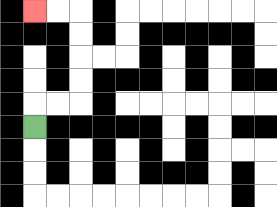{'start': '[1, 5]', 'end': '[1, 0]', 'path_directions': 'U,R,R,U,U,U,U,L,L', 'path_coordinates': '[[1, 5], [1, 4], [2, 4], [3, 4], [3, 3], [3, 2], [3, 1], [3, 0], [2, 0], [1, 0]]'}